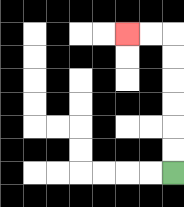{'start': '[7, 7]', 'end': '[5, 1]', 'path_directions': 'U,U,U,U,U,U,L,L', 'path_coordinates': '[[7, 7], [7, 6], [7, 5], [7, 4], [7, 3], [7, 2], [7, 1], [6, 1], [5, 1]]'}